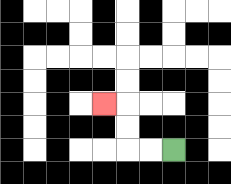{'start': '[7, 6]', 'end': '[4, 4]', 'path_directions': 'L,L,U,U,L', 'path_coordinates': '[[7, 6], [6, 6], [5, 6], [5, 5], [5, 4], [4, 4]]'}